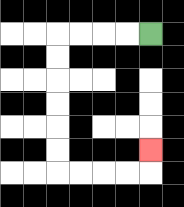{'start': '[6, 1]', 'end': '[6, 6]', 'path_directions': 'L,L,L,L,D,D,D,D,D,D,R,R,R,R,U', 'path_coordinates': '[[6, 1], [5, 1], [4, 1], [3, 1], [2, 1], [2, 2], [2, 3], [2, 4], [2, 5], [2, 6], [2, 7], [3, 7], [4, 7], [5, 7], [6, 7], [6, 6]]'}